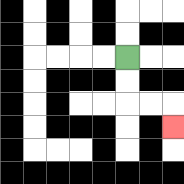{'start': '[5, 2]', 'end': '[7, 5]', 'path_directions': 'D,D,R,R,D', 'path_coordinates': '[[5, 2], [5, 3], [5, 4], [6, 4], [7, 4], [7, 5]]'}